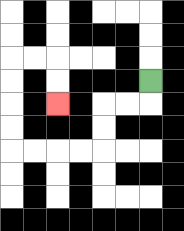{'start': '[6, 3]', 'end': '[2, 4]', 'path_directions': 'D,L,L,D,D,L,L,L,L,U,U,U,U,R,R,D,D', 'path_coordinates': '[[6, 3], [6, 4], [5, 4], [4, 4], [4, 5], [4, 6], [3, 6], [2, 6], [1, 6], [0, 6], [0, 5], [0, 4], [0, 3], [0, 2], [1, 2], [2, 2], [2, 3], [2, 4]]'}